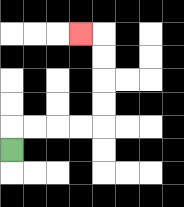{'start': '[0, 6]', 'end': '[3, 1]', 'path_directions': 'U,R,R,R,R,U,U,U,U,L', 'path_coordinates': '[[0, 6], [0, 5], [1, 5], [2, 5], [3, 5], [4, 5], [4, 4], [4, 3], [4, 2], [4, 1], [3, 1]]'}